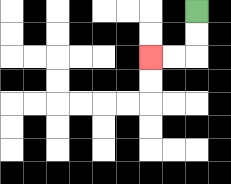{'start': '[8, 0]', 'end': '[6, 2]', 'path_directions': 'D,D,L,L', 'path_coordinates': '[[8, 0], [8, 1], [8, 2], [7, 2], [6, 2]]'}